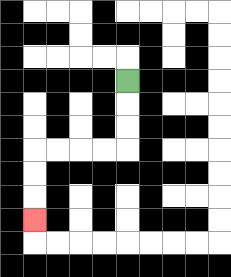{'start': '[5, 3]', 'end': '[1, 9]', 'path_directions': 'D,D,D,L,L,L,L,D,D,D', 'path_coordinates': '[[5, 3], [5, 4], [5, 5], [5, 6], [4, 6], [3, 6], [2, 6], [1, 6], [1, 7], [1, 8], [1, 9]]'}